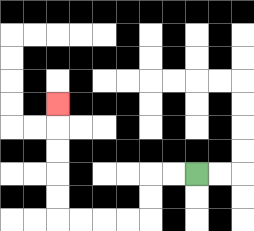{'start': '[8, 7]', 'end': '[2, 4]', 'path_directions': 'L,L,D,D,L,L,L,L,U,U,U,U,U', 'path_coordinates': '[[8, 7], [7, 7], [6, 7], [6, 8], [6, 9], [5, 9], [4, 9], [3, 9], [2, 9], [2, 8], [2, 7], [2, 6], [2, 5], [2, 4]]'}